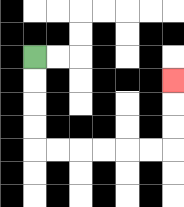{'start': '[1, 2]', 'end': '[7, 3]', 'path_directions': 'D,D,D,D,R,R,R,R,R,R,U,U,U', 'path_coordinates': '[[1, 2], [1, 3], [1, 4], [1, 5], [1, 6], [2, 6], [3, 6], [4, 6], [5, 6], [6, 6], [7, 6], [7, 5], [7, 4], [7, 3]]'}